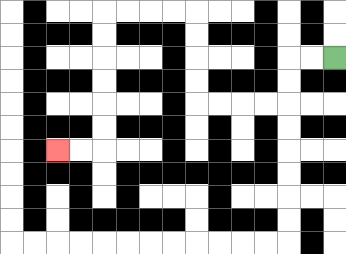{'start': '[14, 2]', 'end': '[2, 6]', 'path_directions': 'L,L,D,D,L,L,L,L,U,U,U,U,L,L,L,L,D,D,D,D,D,D,L,L', 'path_coordinates': '[[14, 2], [13, 2], [12, 2], [12, 3], [12, 4], [11, 4], [10, 4], [9, 4], [8, 4], [8, 3], [8, 2], [8, 1], [8, 0], [7, 0], [6, 0], [5, 0], [4, 0], [4, 1], [4, 2], [4, 3], [4, 4], [4, 5], [4, 6], [3, 6], [2, 6]]'}